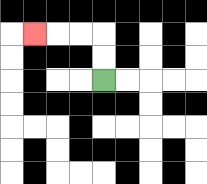{'start': '[4, 3]', 'end': '[1, 1]', 'path_directions': 'U,U,L,L,L', 'path_coordinates': '[[4, 3], [4, 2], [4, 1], [3, 1], [2, 1], [1, 1]]'}